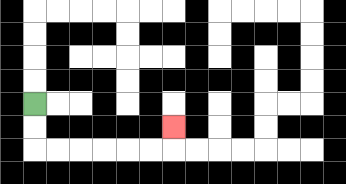{'start': '[1, 4]', 'end': '[7, 5]', 'path_directions': 'D,D,R,R,R,R,R,R,U', 'path_coordinates': '[[1, 4], [1, 5], [1, 6], [2, 6], [3, 6], [4, 6], [5, 6], [6, 6], [7, 6], [7, 5]]'}